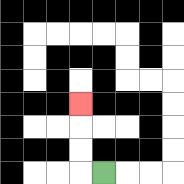{'start': '[4, 7]', 'end': '[3, 4]', 'path_directions': 'L,U,U,U', 'path_coordinates': '[[4, 7], [3, 7], [3, 6], [3, 5], [3, 4]]'}